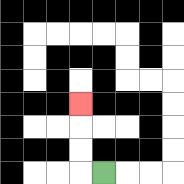{'start': '[4, 7]', 'end': '[3, 4]', 'path_directions': 'L,U,U,U', 'path_coordinates': '[[4, 7], [3, 7], [3, 6], [3, 5], [3, 4]]'}